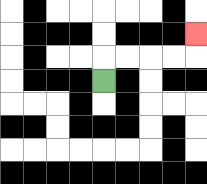{'start': '[4, 3]', 'end': '[8, 1]', 'path_directions': 'U,R,R,R,R,U', 'path_coordinates': '[[4, 3], [4, 2], [5, 2], [6, 2], [7, 2], [8, 2], [8, 1]]'}